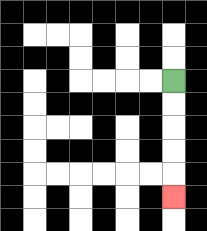{'start': '[7, 3]', 'end': '[7, 8]', 'path_directions': 'D,D,D,D,D', 'path_coordinates': '[[7, 3], [7, 4], [7, 5], [7, 6], [7, 7], [7, 8]]'}